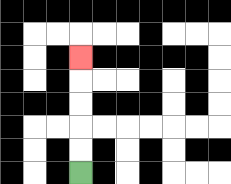{'start': '[3, 7]', 'end': '[3, 2]', 'path_directions': 'U,U,U,U,U', 'path_coordinates': '[[3, 7], [3, 6], [3, 5], [3, 4], [3, 3], [3, 2]]'}